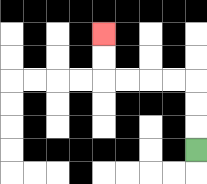{'start': '[8, 6]', 'end': '[4, 1]', 'path_directions': 'U,U,U,L,L,L,L,U,U', 'path_coordinates': '[[8, 6], [8, 5], [8, 4], [8, 3], [7, 3], [6, 3], [5, 3], [4, 3], [4, 2], [4, 1]]'}